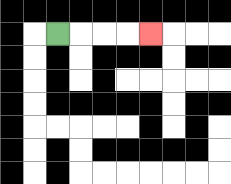{'start': '[2, 1]', 'end': '[6, 1]', 'path_directions': 'R,R,R,R', 'path_coordinates': '[[2, 1], [3, 1], [4, 1], [5, 1], [6, 1]]'}